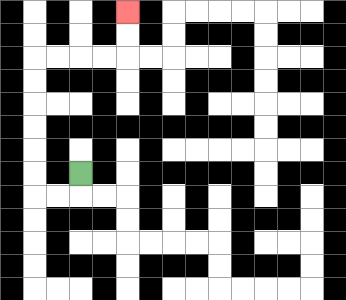{'start': '[3, 7]', 'end': '[5, 0]', 'path_directions': 'D,L,L,U,U,U,U,U,U,R,R,R,R,U,U', 'path_coordinates': '[[3, 7], [3, 8], [2, 8], [1, 8], [1, 7], [1, 6], [1, 5], [1, 4], [1, 3], [1, 2], [2, 2], [3, 2], [4, 2], [5, 2], [5, 1], [5, 0]]'}